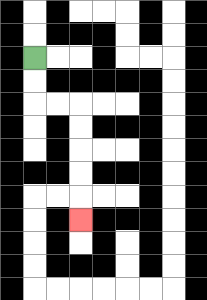{'start': '[1, 2]', 'end': '[3, 9]', 'path_directions': 'D,D,R,R,D,D,D,D,D', 'path_coordinates': '[[1, 2], [1, 3], [1, 4], [2, 4], [3, 4], [3, 5], [3, 6], [3, 7], [3, 8], [3, 9]]'}